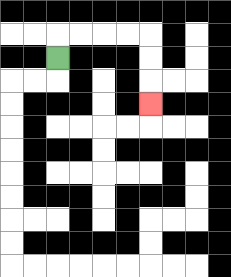{'start': '[2, 2]', 'end': '[6, 4]', 'path_directions': 'U,R,R,R,R,D,D,D', 'path_coordinates': '[[2, 2], [2, 1], [3, 1], [4, 1], [5, 1], [6, 1], [6, 2], [6, 3], [6, 4]]'}